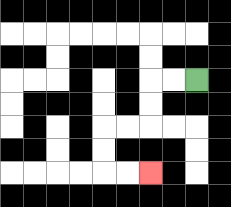{'start': '[8, 3]', 'end': '[6, 7]', 'path_directions': 'L,L,D,D,L,L,D,D,R,R', 'path_coordinates': '[[8, 3], [7, 3], [6, 3], [6, 4], [6, 5], [5, 5], [4, 5], [4, 6], [4, 7], [5, 7], [6, 7]]'}